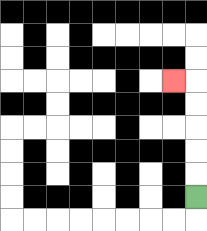{'start': '[8, 8]', 'end': '[7, 3]', 'path_directions': 'U,U,U,U,U,L', 'path_coordinates': '[[8, 8], [8, 7], [8, 6], [8, 5], [8, 4], [8, 3], [7, 3]]'}